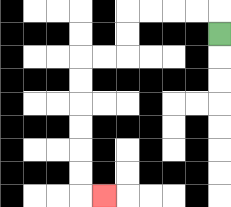{'start': '[9, 1]', 'end': '[4, 8]', 'path_directions': 'U,L,L,L,L,D,D,L,L,D,D,D,D,D,D,R', 'path_coordinates': '[[9, 1], [9, 0], [8, 0], [7, 0], [6, 0], [5, 0], [5, 1], [5, 2], [4, 2], [3, 2], [3, 3], [3, 4], [3, 5], [3, 6], [3, 7], [3, 8], [4, 8]]'}